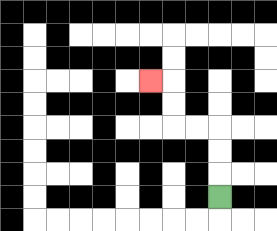{'start': '[9, 8]', 'end': '[6, 3]', 'path_directions': 'U,U,U,L,L,U,U,L', 'path_coordinates': '[[9, 8], [9, 7], [9, 6], [9, 5], [8, 5], [7, 5], [7, 4], [7, 3], [6, 3]]'}